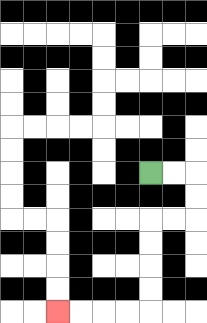{'start': '[6, 7]', 'end': '[2, 13]', 'path_directions': 'R,R,D,D,L,L,D,D,D,D,L,L,L,L', 'path_coordinates': '[[6, 7], [7, 7], [8, 7], [8, 8], [8, 9], [7, 9], [6, 9], [6, 10], [6, 11], [6, 12], [6, 13], [5, 13], [4, 13], [3, 13], [2, 13]]'}